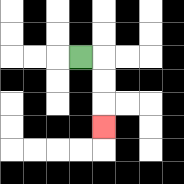{'start': '[3, 2]', 'end': '[4, 5]', 'path_directions': 'R,D,D,D', 'path_coordinates': '[[3, 2], [4, 2], [4, 3], [4, 4], [4, 5]]'}